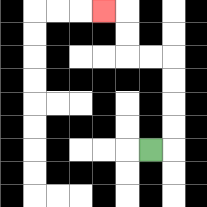{'start': '[6, 6]', 'end': '[4, 0]', 'path_directions': 'R,U,U,U,U,L,L,U,U,L', 'path_coordinates': '[[6, 6], [7, 6], [7, 5], [7, 4], [7, 3], [7, 2], [6, 2], [5, 2], [5, 1], [5, 0], [4, 0]]'}